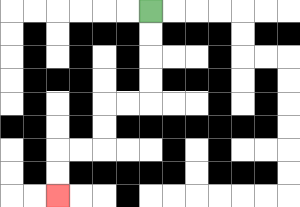{'start': '[6, 0]', 'end': '[2, 8]', 'path_directions': 'D,D,D,D,L,L,D,D,L,L,D,D', 'path_coordinates': '[[6, 0], [6, 1], [6, 2], [6, 3], [6, 4], [5, 4], [4, 4], [4, 5], [4, 6], [3, 6], [2, 6], [2, 7], [2, 8]]'}